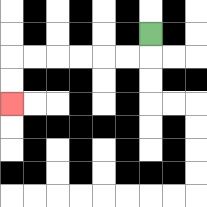{'start': '[6, 1]', 'end': '[0, 4]', 'path_directions': 'D,L,L,L,L,L,L,D,D', 'path_coordinates': '[[6, 1], [6, 2], [5, 2], [4, 2], [3, 2], [2, 2], [1, 2], [0, 2], [0, 3], [0, 4]]'}